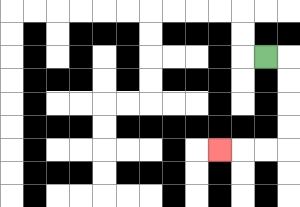{'start': '[11, 2]', 'end': '[9, 6]', 'path_directions': 'R,D,D,D,D,L,L,L', 'path_coordinates': '[[11, 2], [12, 2], [12, 3], [12, 4], [12, 5], [12, 6], [11, 6], [10, 6], [9, 6]]'}